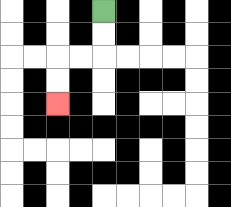{'start': '[4, 0]', 'end': '[2, 4]', 'path_directions': 'D,D,L,L,D,D', 'path_coordinates': '[[4, 0], [4, 1], [4, 2], [3, 2], [2, 2], [2, 3], [2, 4]]'}